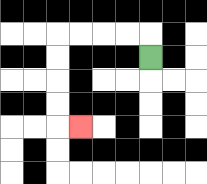{'start': '[6, 2]', 'end': '[3, 5]', 'path_directions': 'U,L,L,L,L,D,D,D,D,R', 'path_coordinates': '[[6, 2], [6, 1], [5, 1], [4, 1], [3, 1], [2, 1], [2, 2], [2, 3], [2, 4], [2, 5], [3, 5]]'}